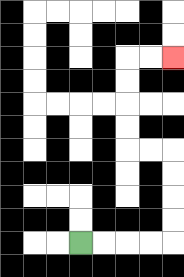{'start': '[3, 10]', 'end': '[7, 2]', 'path_directions': 'R,R,R,R,U,U,U,U,L,L,U,U,U,U,R,R', 'path_coordinates': '[[3, 10], [4, 10], [5, 10], [6, 10], [7, 10], [7, 9], [7, 8], [7, 7], [7, 6], [6, 6], [5, 6], [5, 5], [5, 4], [5, 3], [5, 2], [6, 2], [7, 2]]'}